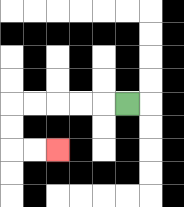{'start': '[5, 4]', 'end': '[2, 6]', 'path_directions': 'L,L,L,L,L,D,D,R,R', 'path_coordinates': '[[5, 4], [4, 4], [3, 4], [2, 4], [1, 4], [0, 4], [0, 5], [0, 6], [1, 6], [2, 6]]'}